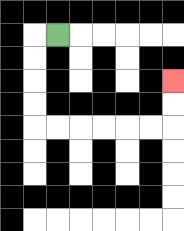{'start': '[2, 1]', 'end': '[7, 3]', 'path_directions': 'L,D,D,D,D,R,R,R,R,R,R,U,U', 'path_coordinates': '[[2, 1], [1, 1], [1, 2], [1, 3], [1, 4], [1, 5], [2, 5], [3, 5], [4, 5], [5, 5], [6, 5], [7, 5], [7, 4], [7, 3]]'}